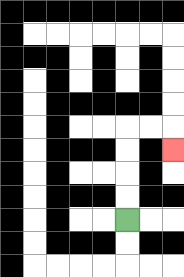{'start': '[5, 9]', 'end': '[7, 6]', 'path_directions': 'U,U,U,U,R,R,D', 'path_coordinates': '[[5, 9], [5, 8], [5, 7], [5, 6], [5, 5], [6, 5], [7, 5], [7, 6]]'}